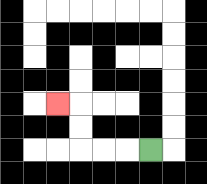{'start': '[6, 6]', 'end': '[2, 4]', 'path_directions': 'L,L,L,U,U,L', 'path_coordinates': '[[6, 6], [5, 6], [4, 6], [3, 6], [3, 5], [3, 4], [2, 4]]'}